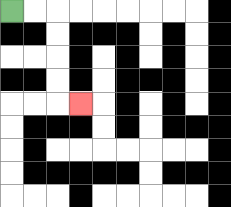{'start': '[0, 0]', 'end': '[3, 4]', 'path_directions': 'R,R,D,D,D,D,R', 'path_coordinates': '[[0, 0], [1, 0], [2, 0], [2, 1], [2, 2], [2, 3], [2, 4], [3, 4]]'}